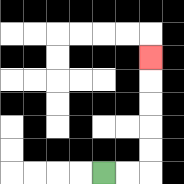{'start': '[4, 7]', 'end': '[6, 2]', 'path_directions': 'R,R,U,U,U,U,U', 'path_coordinates': '[[4, 7], [5, 7], [6, 7], [6, 6], [6, 5], [6, 4], [6, 3], [6, 2]]'}